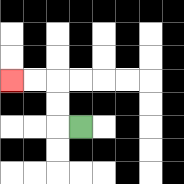{'start': '[3, 5]', 'end': '[0, 3]', 'path_directions': 'L,U,U,L,L', 'path_coordinates': '[[3, 5], [2, 5], [2, 4], [2, 3], [1, 3], [0, 3]]'}